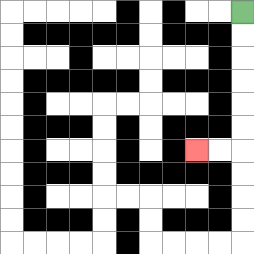{'start': '[10, 0]', 'end': '[8, 6]', 'path_directions': 'D,D,D,D,D,D,L,L', 'path_coordinates': '[[10, 0], [10, 1], [10, 2], [10, 3], [10, 4], [10, 5], [10, 6], [9, 6], [8, 6]]'}